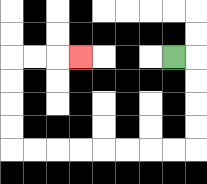{'start': '[7, 2]', 'end': '[3, 2]', 'path_directions': 'R,D,D,D,D,L,L,L,L,L,L,L,L,U,U,U,U,R,R,R', 'path_coordinates': '[[7, 2], [8, 2], [8, 3], [8, 4], [8, 5], [8, 6], [7, 6], [6, 6], [5, 6], [4, 6], [3, 6], [2, 6], [1, 6], [0, 6], [0, 5], [0, 4], [0, 3], [0, 2], [1, 2], [2, 2], [3, 2]]'}